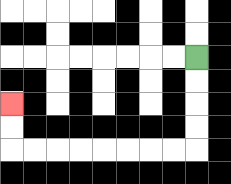{'start': '[8, 2]', 'end': '[0, 4]', 'path_directions': 'D,D,D,D,L,L,L,L,L,L,L,L,U,U', 'path_coordinates': '[[8, 2], [8, 3], [8, 4], [8, 5], [8, 6], [7, 6], [6, 6], [5, 6], [4, 6], [3, 6], [2, 6], [1, 6], [0, 6], [0, 5], [0, 4]]'}